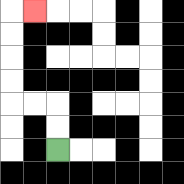{'start': '[2, 6]', 'end': '[1, 0]', 'path_directions': 'U,U,L,L,U,U,U,U,R', 'path_coordinates': '[[2, 6], [2, 5], [2, 4], [1, 4], [0, 4], [0, 3], [0, 2], [0, 1], [0, 0], [1, 0]]'}